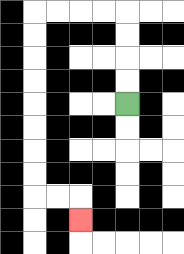{'start': '[5, 4]', 'end': '[3, 9]', 'path_directions': 'U,U,U,U,L,L,L,L,D,D,D,D,D,D,D,D,R,R,D', 'path_coordinates': '[[5, 4], [5, 3], [5, 2], [5, 1], [5, 0], [4, 0], [3, 0], [2, 0], [1, 0], [1, 1], [1, 2], [1, 3], [1, 4], [1, 5], [1, 6], [1, 7], [1, 8], [2, 8], [3, 8], [3, 9]]'}